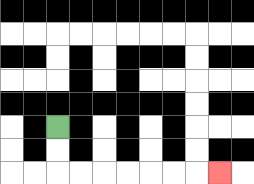{'start': '[2, 5]', 'end': '[9, 7]', 'path_directions': 'D,D,R,R,R,R,R,R,R', 'path_coordinates': '[[2, 5], [2, 6], [2, 7], [3, 7], [4, 7], [5, 7], [6, 7], [7, 7], [8, 7], [9, 7]]'}